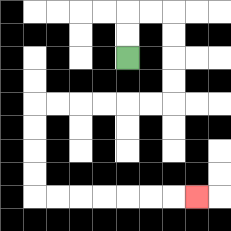{'start': '[5, 2]', 'end': '[8, 8]', 'path_directions': 'U,U,R,R,D,D,D,D,L,L,L,L,L,L,D,D,D,D,R,R,R,R,R,R,R', 'path_coordinates': '[[5, 2], [5, 1], [5, 0], [6, 0], [7, 0], [7, 1], [7, 2], [7, 3], [7, 4], [6, 4], [5, 4], [4, 4], [3, 4], [2, 4], [1, 4], [1, 5], [1, 6], [1, 7], [1, 8], [2, 8], [3, 8], [4, 8], [5, 8], [6, 8], [7, 8], [8, 8]]'}